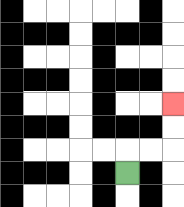{'start': '[5, 7]', 'end': '[7, 4]', 'path_directions': 'U,R,R,U,U', 'path_coordinates': '[[5, 7], [5, 6], [6, 6], [7, 6], [7, 5], [7, 4]]'}